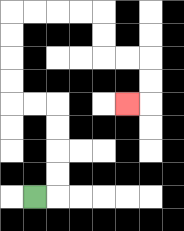{'start': '[1, 8]', 'end': '[5, 4]', 'path_directions': 'R,U,U,U,U,L,L,U,U,U,U,R,R,R,R,D,D,R,R,D,D,L', 'path_coordinates': '[[1, 8], [2, 8], [2, 7], [2, 6], [2, 5], [2, 4], [1, 4], [0, 4], [0, 3], [0, 2], [0, 1], [0, 0], [1, 0], [2, 0], [3, 0], [4, 0], [4, 1], [4, 2], [5, 2], [6, 2], [6, 3], [6, 4], [5, 4]]'}